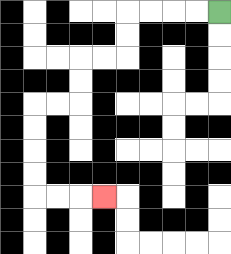{'start': '[9, 0]', 'end': '[4, 8]', 'path_directions': 'L,L,L,L,D,D,L,L,D,D,L,L,D,D,D,D,R,R,R', 'path_coordinates': '[[9, 0], [8, 0], [7, 0], [6, 0], [5, 0], [5, 1], [5, 2], [4, 2], [3, 2], [3, 3], [3, 4], [2, 4], [1, 4], [1, 5], [1, 6], [1, 7], [1, 8], [2, 8], [3, 8], [4, 8]]'}